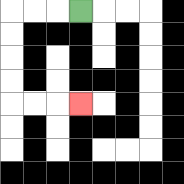{'start': '[3, 0]', 'end': '[3, 4]', 'path_directions': 'L,L,L,D,D,D,D,R,R,R', 'path_coordinates': '[[3, 0], [2, 0], [1, 0], [0, 0], [0, 1], [0, 2], [0, 3], [0, 4], [1, 4], [2, 4], [3, 4]]'}